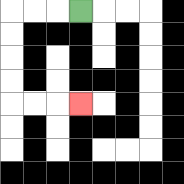{'start': '[3, 0]', 'end': '[3, 4]', 'path_directions': 'L,L,L,D,D,D,D,R,R,R', 'path_coordinates': '[[3, 0], [2, 0], [1, 0], [0, 0], [0, 1], [0, 2], [0, 3], [0, 4], [1, 4], [2, 4], [3, 4]]'}